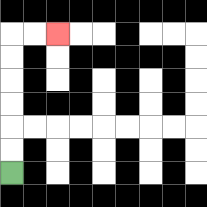{'start': '[0, 7]', 'end': '[2, 1]', 'path_directions': 'U,U,U,U,U,U,R,R', 'path_coordinates': '[[0, 7], [0, 6], [0, 5], [0, 4], [0, 3], [0, 2], [0, 1], [1, 1], [2, 1]]'}